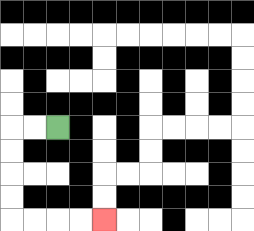{'start': '[2, 5]', 'end': '[4, 9]', 'path_directions': 'L,L,D,D,D,D,R,R,R,R', 'path_coordinates': '[[2, 5], [1, 5], [0, 5], [0, 6], [0, 7], [0, 8], [0, 9], [1, 9], [2, 9], [3, 9], [4, 9]]'}